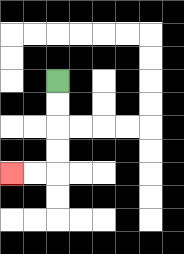{'start': '[2, 3]', 'end': '[0, 7]', 'path_directions': 'D,D,D,D,L,L', 'path_coordinates': '[[2, 3], [2, 4], [2, 5], [2, 6], [2, 7], [1, 7], [0, 7]]'}